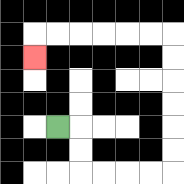{'start': '[2, 5]', 'end': '[1, 2]', 'path_directions': 'R,D,D,R,R,R,R,U,U,U,U,U,U,L,L,L,L,L,L,D', 'path_coordinates': '[[2, 5], [3, 5], [3, 6], [3, 7], [4, 7], [5, 7], [6, 7], [7, 7], [7, 6], [7, 5], [7, 4], [7, 3], [7, 2], [7, 1], [6, 1], [5, 1], [4, 1], [3, 1], [2, 1], [1, 1], [1, 2]]'}